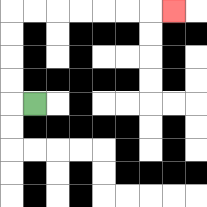{'start': '[1, 4]', 'end': '[7, 0]', 'path_directions': 'L,U,U,U,U,R,R,R,R,R,R,R', 'path_coordinates': '[[1, 4], [0, 4], [0, 3], [0, 2], [0, 1], [0, 0], [1, 0], [2, 0], [3, 0], [4, 0], [5, 0], [6, 0], [7, 0]]'}